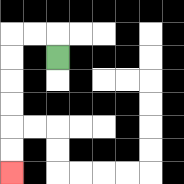{'start': '[2, 2]', 'end': '[0, 7]', 'path_directions': 'U,L,L,D,D,D,D,D,D', 'path_coordinates': '[[2, 2], [2, 1], [1, 1], [0, 1], [0, 2], [0, 3], [0, 4], [0, 5], [0, 6], [0, 7]]'}